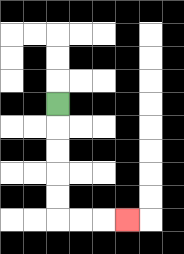{'start': '[2, 4]', 'end': '[5, 9]', 'path_directions': 'D,D,D,D,D,R,R,R', 'path_coordinates': '[[2, 4], [2, 5], [2, 6], [2, 7], [2, 8], [2, 9], [3, 9], [4, 9], [5, 9]]'}